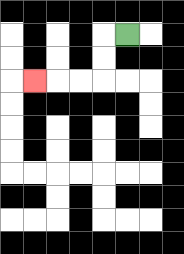{'start': '[5, 1]', 'end': '[1, 3]', 'path_directions': 'L,D,D,L,L,L', 'path_coordinates': '[[5, 1], [4, 1], [4, 2], [4, 3], [3, 3], [2, 3], [1, 3]]'}